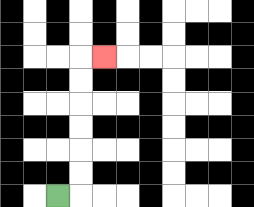{'start': '[2, 8]', 'end': '[4, 2]', 'path_directions': 'R,U,U,U,U,U,U,R', 'path_coordinates': '[[2, 8], [3, 8], [3, 7], [3, 6], [3, 5], [3, 4], [3, 3], [3, 2], [4, 2]]'}